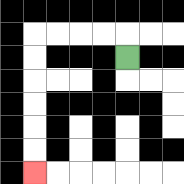{'start': '[5, 2]', 'end': '[1, 7]', 'path_directions': 'U,L,L,L,L,D,D,D,D,D,D', 'path_coordinates': '[[5, 2], [5, 1], [4, 1], [3, 1], [2, 1], [1, 1], [1, 2], [1, 3], [1, 4], [1, 5], [1, 6], [1, 7]]'}